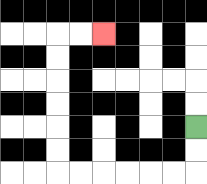{'start': '[8, 5]', 'end': '[4, 1]', 'path_directions': 'D,D,L,L,L,L,L,L,U,U,U,U,U,U,R,R', 'path_coordinates': '[[8, 5], [8, 6], [8, 7], [7, 7], [6, 7], [5, 7], [4, 7], [3, 7], [2, 7], [2, 6], [2, 5], [2, 4], [2, 3], [2, 2], [2, 1], [3, 1], [4, 1]]'}